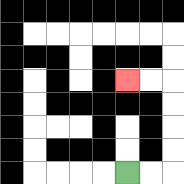{'start': '[5, 7]', 'end': '[5, 3]', 'path_directions': 'R,R,U,U,U,U,L,L', 'path_coordinates': '[[5, 7], [6, 7], [7, 7], [7, 6], [7, 5], [7, 4], [7, 3], [6, 3], [5, 3]]'}